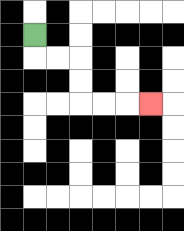{'start': '[1, 1]', 'end': '[6, 4]', 'path_directions': 'D,R,R,D,D,R,R,R', 'path_coordinates': '[[1, 1], [1, 2], [2, 2], [3, 2], [3, 3], [3, 4], [4, 4], [5, 4], [6, 4]]'}